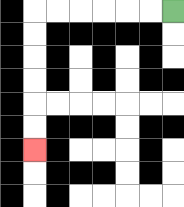{'start': '[7, 0]', 'end': '[1, 6]', 'path_directions': 'L,L,L,L,L,L,D,D,D,D,D,D', 'path_coordinates': '[[7, 0], [6, 0], [5, 0], [4, 0], [3, 0], [2, 0], [1, 0], [1, 1], [1, 2], [1, 3], [1, 4], [1, 5], [1, 6]]'}